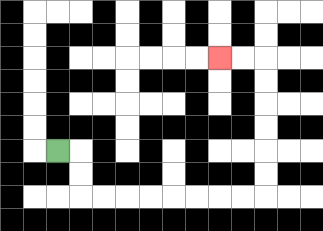{'start': '[2, 6]', 'end': '[9, 2]', 'path_directions': 'R,D,D,R,R,R,R,R,R,R,R,U,U,U,U,U,U,L,L', 'path_coordinates': '[[2, 6], [3, 6], [3, 7], [3, 8], [4, 8], [5, 8], [6, 8], [7, 8], [8, 8], [9, 8], [10, 8], [11, 8], [11, 7], [11, 6], [11, 5], [11, 4], [11, 3], [11, 2], [10, 2], [9, 2]]'}